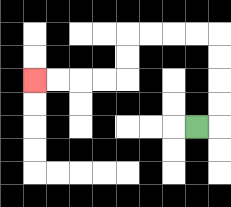{'start': '[8, 5]', 'end': '[1, 3]', 'path_directions': 'R,U,U,U,U,L,L,L,L,D,D,L,L,L,L', 'path_coordinates': '[[8, 5], [9, 5], [9, 4], [9, 3], [9, 2], [9, 1], [8, 1], [7, 1], [6, 1], [5, 1], [5, 2], [5, 3], [4, 3], [3, 3], [2, 3], [1, 3]]'}